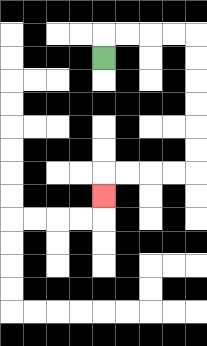{'start': '[4, 2]', 'end': '[4, 8]', 'path_directions': 'U,R,R,R,R,D,D,D,D,D,D,L,L,L,L,D', 'path_coordinates': '[[4, 2], [4, 1], [5, 1], [6, 1], [7, 1], [8, 1], [8, 2], [8, 3], [8, 4], [8, 5], [8, 6], [8, 7], [7, 7], [6, 7], [5, 7], [4, 7], [4, 8]]'}